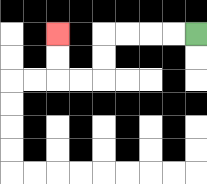{'start': '[8, 1]', 'end': '[2, 1]', 'path_directions': 'L,L,L,L,D,D,L,L,U,U', 'path_coordinates': '[[8, 1], [7, 1], [6, 1], [5, 1], [4, 1], [4, 2], [4, 3], [3, 3], [2, 3], [2, 2], [2, 1]]'}